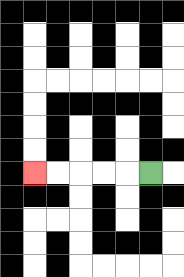{'start': '[6, 7]', 'end': '[1, 7]', 'path_directions': 'L,L,L,L,L', 'path_coordinates': '[[6, 7], [5, 7], [4, 7], [3, 7], [2, 7], [1, 7]]'}